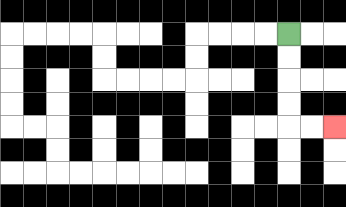{'start': '[12, 1]', 'end': '[14, 5]', 'path_directions': 'D,D,D,D,R,R', 'path_coordinates': '[[12, 1], [12, 2], [12, 3], [12, 4], [12, 5], [13, 5], [14, 5]]'}